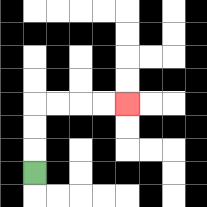{'start': '[1, 7]', 'end': '[5, 4]', 'path_directions': 'U,U,U,R,R,R,R', 'path_coordinates': '[[1, 7], [1, 6], [1, 5], [1, 4], [2, 4], [3, 4], [4, 4], [5, 4]]'}